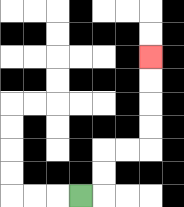{'start': '[3, 8]', 'end': '[6, 2]', 'path_directions': 'R,U,U,R,R,U,U,U,U', 'path_coordinates': '[[3, 8], [4, 8], [4, 7], [4, 6], [5, 6], [6, 6], [6, 5], [6, 4], [6, 3], [6, 2]]'}